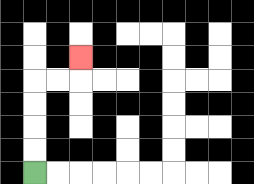{'start': '[1, 7]', 'end': '[3, 2]', 'path_directions': 'U,U,U,U,R,R,U', 'path_coordinates': '[[1, 7], [1, 6], [1, 5], [1, 4], [1, 3], [2, 3], [3, 3], [3, 2]]'}